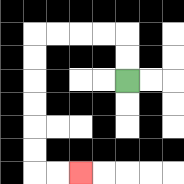{'start': '[5, 3]', 'end': '[3, 7]', 'path_directions': 'U,U,L,L,L,L,D,D,D,D,D,D,R,R', 'path_coordinates': '[[5, 3], [5, 2], [5, 1], [4, 1], [3, 1], [2, 1], [1, 1], [1, 2], [1, 3], [1, 4], [1, 5], [1, 6], [1, 7], [2, 7], [3, 7]]'}